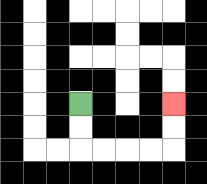{'start': '[3, 4]', 'end': '[7, 4]', 'path_directions': 'D,D,R,R,R,R,U,U', 'path_coordinates': '[[3, 4], [3, 5], [3, 6], [4, 6], [5, 6], [6, 6], [7, 6], [7, 5], [7, 4]]'}